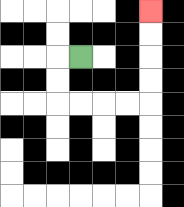{'start': '[3, 2]', 'end': '[6, 0]', 'path_directions': 'L,D,D,R,R,R,R,U,U,U,U', 'path_coordinates': '[[3, 2], [2, 2], [2, 3], [2, 4], [3, 4], [4, 4], [5, 4], [6, 4], [6, 3], [6, 2], [6, 1], [6, 0]]'}